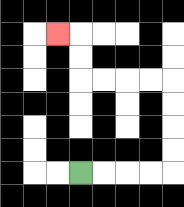{'start': '[3, 7]', 'end': '[2, 1]', 'path_directions': 'R,R,R,R,U,U,U,U,L,L,L,L,U,U,L', 'path_coordinates': '[[3, 7], [4, 7], [5, 7], [6, 7], [7, 7], [7, 6], [7, 5], [7, 4], [7, 3], [6, 3], [5, 3], [4, 3], [3, 3], [3, 2], [3, 1], [2, 1]]'}